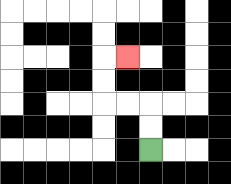{'start': '[6, 6]', 'end': '[5, 2]', 'path_directions': 'U,U,L,L,U,U,R', 'path_coordinates': '[[6, 6], [6, 5], [6, 4], [5, 4], [4, 4], [4, 3], [4, 2], [5, 2]]'}